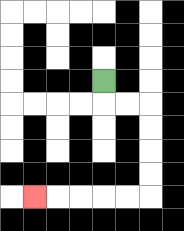{'start': '[4, 3]', 'end': '[1, 8]', 'path_directions': 'D,R,R,D,D,D,D,L,L,L,L,L', 'path_coordinates': '[[4, 3], [4, 4], [5, 4], [6, 4], [6, 5], [6, 6], [6, 7], [6, 8], [5, 8], [4, 8], [3, 8], [2, 8], [1, 8]]'}